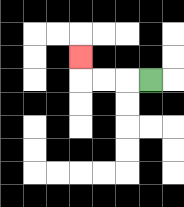{'start': '[6, 3]', 'end': '[3, 2]', 'path_directions': 'L,L,L,U', 'path_coordinates': '[[6, 3], [5, 3], [4, 3], [3, 3], [3, 2]]'}